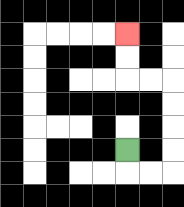{'start': '[5, 6]', 'end': '[5, 1]', 'path_directions': 'D,R,R,U,U,U,U,L,L,U,U', 'path_coordinates': '[[5, 6], [5, 7], [6, 7], [7, 7], [7, 6], [7, 5], [7, 4], [7, 3], [6, 3], [5, 3], [5, 2], [5, 1]]'}